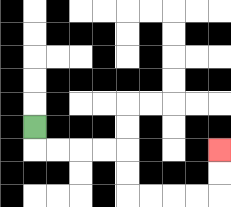{'start': '[1, 5]', 'end': '[9, 6]', 'path_directions': 'D,R,R,R,R,D,D,R,R,R,R,U,U', 'path_coordinates': '[[1, 5], [1, 6], [2, 6], [3, 6], [4, 6], [5, 6], [5, 7], [5, 8], [6, 8], [7, 8], [8, 8], [9, 8], [9, 7], [9, 6]]'}